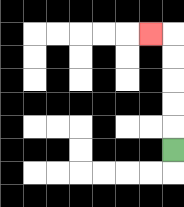{'start': '[7, 6]', 'end': '[6, 1]', 'path_directions': 'U,U,U,U,U,L', 'path_coordinates': '[[7, 6], [7, 5], [7, 4], [7, 3], [7, 2], [7, 1], [6, 1]]'}